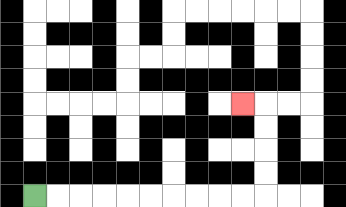{'start': '[1, 8]', 'end': '[10, 4]', 'path_directions': 'R,R,R,R,R,R,R,R,R,R,U,U,U,U,L', 'path_coordinates': '[[1, 8], [2, 8], [3, 8], [4, 8], [5, 8], [6, 8], [7, 8], [8, 8], [9, 8], [10, 8], [11, 8], [11, 7], [11, 6], [11, 5], [11, 4], [10, 4]]'}